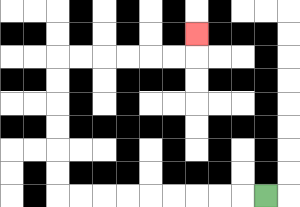{'start': '[11, 8]', 'end': '[8, 1]', 'path_directions': 'L,L,L,L,L,L,L,L,L,U,U,U,U,U,U,R,R,R,R,R,R,U', 'path_coordinates': '[[11, 8], [10, 8], [9, 8], [8, 8], [7, 8], [6, 8], [5, 8], [4, 8], [3, 8], [2, 8], [2, 7], [2, 6], [2, 5], [2, 4], [2, 3], [2, 2], [3, 2], [4, 2], [5, 2], [6, 2], [7, 2], [8, 2], [8, 1]]'}